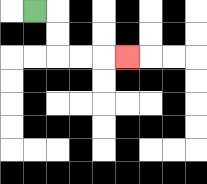{'start': '[1, 0]', 'end': '[5, 2]', 'path_directions': 'R,D,D,R,R,R', 'path_coordinates': '[[1, 0], [2, 0], [2, 1], [2, 2], [3, 2], [4, 2], [5, 2]]'}